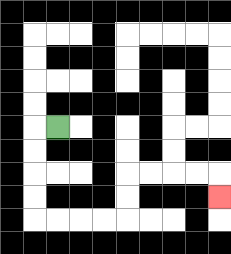{'start': '[2, 5]', 'end': '[9, 8]', 'path_directions': 'L,D,D,D,D,R,R,R,R,U,U,R,R,R,R,D', 'path_coordinates': '[[2, 5], [1, 5], [1, 6], [1, 7], [1, 8], [1, 9], [2, 9], [3, 9], [4, 9], [5, 9], [5, 8], [5, 7], [6, 7], [7, 7], [8, 7], [9, 7], [9, 8]]'}